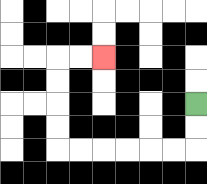{'start': '[8, 4]', 'end': '[4, 2]', 'path_directions': 'D,D,L,L,L,L,L,L,U,U,U,U,R,R', 'path_coordinates': '[[8, 4], [8, 5], [8, 6], [7, 6], [6, 6], [5, 6], [4, 6], [3, 6], [2, 6], [2, 5], [2, 4], [2, 3], [2, 2], [3, 2], [4, 2]]'}